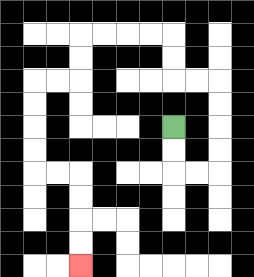{'start': '[7, 5]', 'end': '[3, 11]', 'path_directions': 'D,D,R,R,U,U,U,U,L,L,U,U,L,L,L,L,D,D,L,L,D,D,D,D,R,R,D,D,D,D', 'path_coordinates': '[[7, 5], [7, 6], [7, 7], [8, 7], [9, 7], [9, 6], [9, 5], [9, 4], [9, 3], [8, 3], [7, 3], [7, 2], [7, 1], [6, 1], [5, 1], [4, 1], [3, 1], [3, 2], [3, 3], [2, 3], [1, 3], [1, 4], [1, 5], [1, 6], [1, 7], [2, 7], [3, 7], [3, 8], [3, 9], [3, 10], [3, 11]]'}